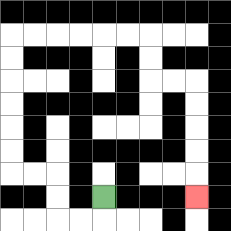{'start': '[4, 8]', 'end': '[8, 8]', 'path_directions': 'D,L,L,U,U,L,L,U,U,U,U,U,U,R,R,R,R,R,R,D,D,R,R,D,D,D,D,D', 'path_coordinates': '[[4, 8], [4, 9], [3, 9], [2, 9], [2, 8], [2, 7], [1, 7], [0, 7], [0, 6], [0, 5], [0, 4], [0, 3], [0, 2], [0, 1], [1, 1], [2, 1], [3, 1], [4, 1], [5, 1], [6, 1], [6, 2], [6, 3], [7, 3], [8, 3], [8, 4], [8, 5], [8, 6], [8, 7], [8, 8]]'}